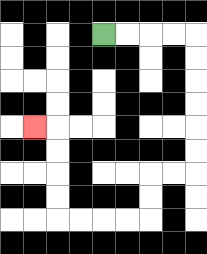{'start': '[4, 1]', 'end': '[1, 5]', 'path_directions': 'R,R,R,R,D,D,D,D,D,D,L,L,D,D,L,L,L,L,U,U,U,U,L', 'path_coordinates': '[[4, 1], [5, 1], [6, 1], [7, 1], [8, 1], [8, 2], [8, 3], [8, 4], [8, 5], [8, 6], [8, 7], [7, 7], [6, 7], [6, 8], [6, 9], [5, 9], [4, 9], [3, 9], [2, 9], [2, 8], [2, 7], [2, 6], [2, 5], [1, 5]]'}